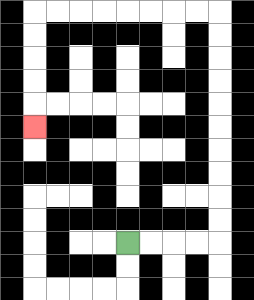{'start': '[5, 10]', 'end': '[1, 5]', 'path_directions': 'R,R,R,R,U,U,U,U,U,U,U,U,U,U,L,L,L,L,L,L,L,L,D,D,D,D,D', 'path_coordinates': '[[5, 10], [6, 10], [7, 10], [8, 10], [9, 10], [9, 9], [9, 8], [9, 7], [9, 6], [9, 5], [9, 4], [9, 3], [9, 2], [9, 1], [9, 0], [8, 0], [7, 0], [6, 0], [5, 0], [4, 0], [3, 0], [2, 0], [1, 0], [1, 1], [1, 2], [1, 3], [1, 4], [1, 5]]'}